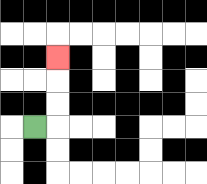{'start': '[1, 5]', 'end': '[2, 2]', 'path_directions': 'R,U,U,U', 'path_coordinates': '[[1, 5], [2, 5], [2, 4], [2, 3], [2, 2]]'}